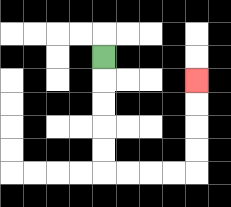{'start': '[4, 2]', 'end': '[8, 3]', 'path_directions': 'D,D,D,D,D,R,R,R,R,U,U,U,U', 'path_coordinates': '[[4, 2], [4, 3], [4, 4], [4, 5], [4, 6], [4, 7], [5, 7], [6, 7], [7, 7], [8, 7], [8, 6], [8, 5], [8, 4], [8, 3]]'}